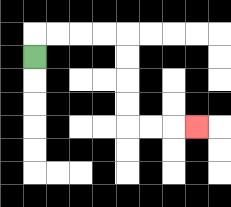{'start': '[1, 2]', 'end': '[8, 5]', 'path_directions': 'U,R,R,R,R,D,D,D,D,R,R,R', 'path_coordinates': '[[1, 2], [1, 1], [2, 1], [3, 1], [4, 1], [5, 1], [5, 2], [5, 3], [5, 4], [5, 5], [6, 5], [7, 5], [8, 5]]'}